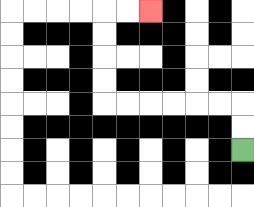{'start': '[10, 6]', 'end': '[6, 0]', 'path_directions': 'U,U,L,L,L,L,L,L,U,U,U,U,R,R', 'path_coordinates': '[[10, 6], [10, 5], [10, 4], [9, 4], [8, 4], [7, 4], [6, 4], [5, 4], [4, 4], [4, 3], [4, 2], [4, 1], [4, 0], [5, 0], [6, 0]]'}